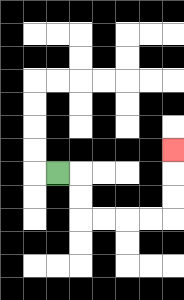{'start': '[2, 7]', 'end': '[7, 6]', 'path_directions': 'R,D,D,R,R,R,R,U,U,U', 'path_coordinates': '[[2, 7], [3, 7], [3, 8], [3, 9], [4, 9], [5, 9], [6, 9], [7, 9], [7, 8], [7, 7], [7, 6]]'}